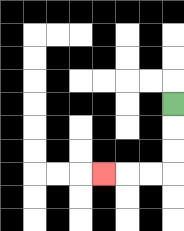{'start': '[7, 4]', 'end': '[4, 7]', 'path_directions': 'D,D,D,L,L,L', 'path_coordinates': '[[7, 4], [7, 5], [7, 6], [7, 7], [6, 7], [5, 7], [4, 7]]'}